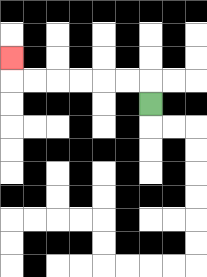{'start': '[6, 4]', 'end': '[0, 2]', 'path_directions': 'U,L,L,L,L,L,L,U', 'path_coordinates': '[[6, 4], [6, 3], [5, 3], [4, 3], [3, 3], [2, 3], [1, 3], [0, 3], [0, 2]]'}